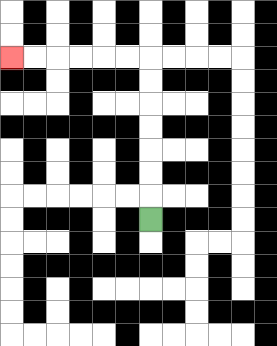{'start': '[6, 9]', 'end': '[0, 2]', 'path_directions': 'U,U,U,U,U,U,U,L,L,L,L,L,L', 'path_coordinates': '[[6, 9], [6, 8], [6, 7], [6, 6], [6, 5], [6, 4], [6, 3], [6, 2], [5, 2], [4, 2], [3, 2], [2, 2], [1, 2], [0, 2]]'}